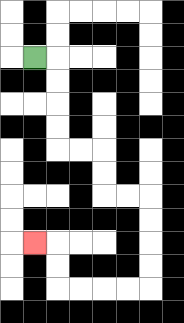{'start': '[1, 2]', 'end': '[1, 10]', 'path_directions': 'R,D,D,D,D,R,R,D,D,R,R,D,D,D,D,L,L,L,L,U,U,L', 'path_coordinates': '[[1, 2], [2, 2], [2, 3], [2, 4], [2, 5], [2, 6], [3, 6], [4, 6], [4, 7], [4, 8], [5, 8], [6, 8], [6, 9], [6, 10], [6, 11], [6, 12], [5, 12], [4, 12], [3, 12], [2, 12], [2, 11], [2, 10], [1, 10]]'}